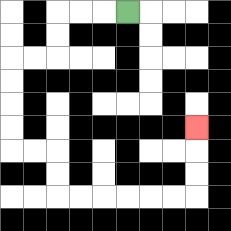{'start': '[5, 0]', 'end': '[8, 5]', 'path_directions': 'L,L,L,D,D,L,L,D,D,D,D,R,R,D,D,R,R,R,R,R,R,U,U,U', 'path_coordinates': '[[5, 0], [4, 0], [3, 0], [2, 0], [2, 1], [2, 2], [1, 2], [0, 2], [0, 3], [0, 4], [0, 5], [0, 6], [1, 6], [2, 6], [2, 7], [2, 8], [3, 8], [4, 8], [5, 8], [6, 8], [7, 8], [8, 8], [8, 7], [8, 6], [8, 5]]'}